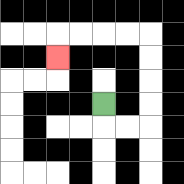{'start': '[4, 4]', 'end': '[2, 2]', 'path_directions': 'D,R,R,U,U,U,U,L,L,L,L,D', 'path_coordinates': '[[4, 4], [4, 5], [5, 5], [6, 5], [6, 4], [6, 3], [6, 2], [6, 1], [5, 1], [4, 1], [3, 1], [2, 1], [2, 2]]'}